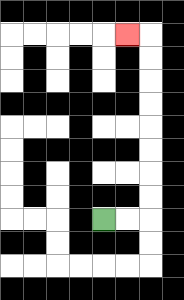{'start': '[4, 9]', 'end': '[5, 1]', 'path_directions': 'R,R,U,U,U,U,U,U,U,U,L', 'path_coordinates': '[[4, 9], [5, 9], [6, 9], [6, 8], [6, 7], [6, 6], [6, 5], [6, 4], [6, 3], [6, 2], [6, 1], [5, 1]]'}